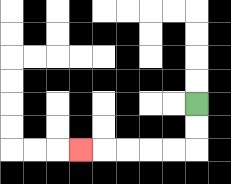{'start': '[8, 4]', 'end': '[3, 6]', 'path_directions': 'D,D,L,L,L,L,L', 'path_coordinates': '[[8, 4], [8, 5], [8, 6], [7, 6], [6, 6], [5, 6], [4, 6], [3, 6]]'}